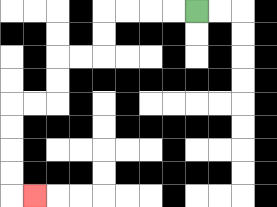{'start': '[8, 0]', 'end': '[1, 8]', 'path_directions': 'L,L,L,L,D,D,L,L,D,D,L,L,D,D,D,D,R', 'path_coordinates': '[[8, 0], [7, 0], [6, 0], [5, 0], [4, 0], [4, 1], [4, 2], [3, 2], [2, 2], [2, 3], [2, 4], [1, 4], [0, 4], [0, 5], [0, 6], [0, 7], [0, 8], [1, 8]]'}